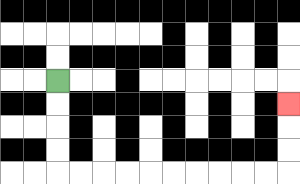{'start': '[2, 3]', 'end': '[12, 4]', 'path_directions': 'D,D,D,D,R,R,R,R,R,R,R,R,R,R,U,U,U', 'path_coordinates': '[[2, 3], [2, 4], [2, 5], [2, 6], [2, 7], [3, 7], [4, 7], [5, 7], [6, 7], [7, 7], [8, 7], [9, 7], [10, 7], [11, 7], [12, 7], [12, 6], [12, 5], [12, 4]]'}